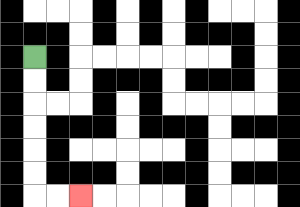{'start': '[1, 2]', 'end': '[3, 8]', 'path_directions': 'D,D,D,D,D,D,R,R', 'path_coordinates': '[[1, 2], [1, 3], [1, 4], [1, 5], [1, 6], [1, 7], [1, 8], [2, 8], [3, 8]]'}